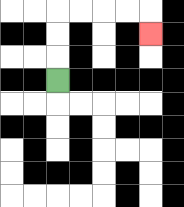{'start': '[2, 3]', 'end': '[6, 1]', 'path_directions': 'U,U,U,R,R,R,R,D', 'path_coordinates': '[[2, 3], [2, 2], [2, 1], [2, 0], [3, 0], [4, 0], [5, 0], [6, 0], [6, 1]]'}